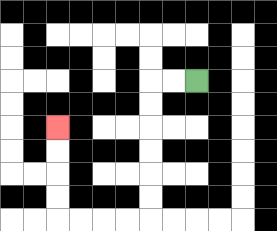{'start': '[8, 3]', 'end': '[2, 5]', 'path_directions': 'L,L,D,D,D,D,D,D,L,L,L,L,U,U,U,U', 'path_coordinates': '[[8, 3], [7, 3], [6, 3], [6, 4], [6, 5], [6, 6], [6, 7], [6, 8], [6, 9], [5, 9], [4, 9], [3, 9], [2, 9], [2, 8], [2, 7], [2, 6], [2, 5]]'}